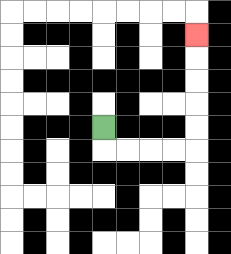{'start': '[4, 5]', 'end': '[8, 1]', 'path_directions': 'D,R,R,R,R,U,U,U,U,U', 'path_coordinates': '[[4, 5], [4, 6], [5, 6], [6, 6], [7, 6], [8, 6], [8, 5], [8, 4], [8, 3], [8, 2], [8, 1]]'}